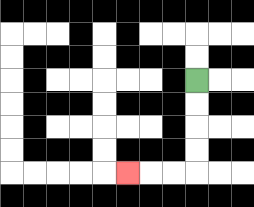{'start': '[8, 3]', 'end': '[5, 7]', 'path_directions': 'D,D,D,D,L,L,L', 'path_coordinates': '[[8, 3], [8, 4], [8, 5], [8, 6], [8, 7], [7, 7], [6, 7], [5, 7]]'}